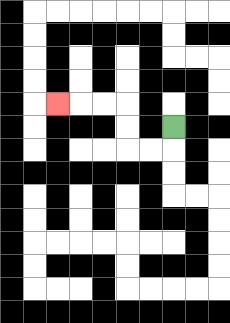{'start': '[7, 5]', 'end': '[2, 4]', 'path_directions': 'D,L,L,U,U,L,L,L', 'path_coordinates': '[[7, 5], [7, 6], [6, 6], [5, 6], [5, 5], [5, 4], [4, 4], [3, 4], [2, 4]]'}